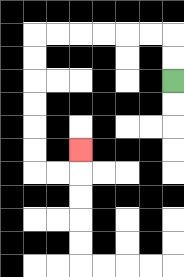{'start': '[7, 3]', 'end': '[3, 6]', 'path_directions': 'U,U,L,L,L,L,L,L,D,D,D,D,D,D,R,R,U', 'path_coordinates': '[[7, 3], [7, 2], [7, 1], [6, 1], [5, 1], [4, 1], [3, 1], [2, 1], [1, 1], [1, 2], [1, 3], [1, 4], [1, 5], [1, 6], [1, 7], [2, 7], [3, 7], [3, 6]]'}